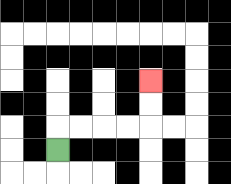{'start': '[2, 6]', 'end': '[6, 3]', 'path_directions': 'U,R,R,R,R,U,U', 'path_coordinates': '[[2, 6], [2, 5], [3, 5], [4, 5], [5, 5], [6, 5], [6, 4], [6, 3]]'}